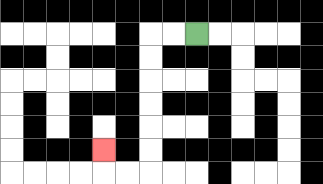{'start': '[8, 1]', 'end': '[4, 6]', 'path_directions': 'L,L,D,D,D,D,D,D,L,L,U', 'path_coordinates': '[[8, 1], [7, 1], [6, 1], [6, 2], [6, 3], [6, 4], [6, 5], [6, 6], [6, 7], [5, 7], [4, 7], [4, 6]]'}